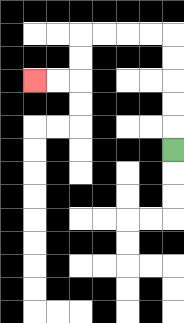{'start': '[7, 6]', 'end': '[1, 3]', 'path_directions': 'U,U,U,U,U,L,L,L,L,D,D,L,L', 'path_coordinates': '[[7, 6], [7, 5], [7, 4], [7, 3], [7, 2], [7, 1], [6, 1], [5, 1], [4, 1], [3, 1], [3, 2], [3, 3], [2, 3], [1, 3]]'}